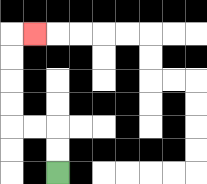{'start': '[2, 7]', 'end': '[1, 1]', 'path_directions': 'U,U,L,L,U,U,U,U,R', 'path_coordinates': '[[2, 7], [2, 6], [2, 5], [1, 5], [0, 5], [0, 4], [0, 3], [0, 2], [0, 1], [1, 1]]'}